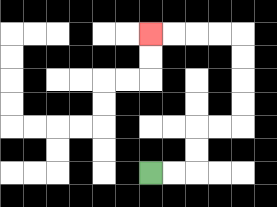{'start': '[6, 7]', 'end': '[6, 1]', 'path_directions': 'R,R,U,U,R,R,U,U,U,U,L,L,L,L', 'path_coordinates': '[[6, 7], [7, 7], [8, 7], [8, 6], [8, 5], [9, 5], [10, 5], [10, 4], [10, 3], [10, 2], [10, 1], [9, 1], [8, 1], [7, 1], [6, 1]]'}